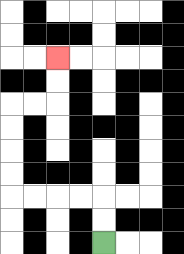{'start': '[4, 10]', 'end': '[2, 2]', 'path_directions': 'U,U,L,L,L,L,U,U,U,U,R,R,U,U', 'path_coordinates': '[[4, 10], [4, 9], [4, 8], [3, 8], [2, 8], [1, 8], [0, 8], [0, 7], [0, 6], [0, 5], [0, 4], [1, 4], [2, 4], [2, 3], [2, 2]]'}